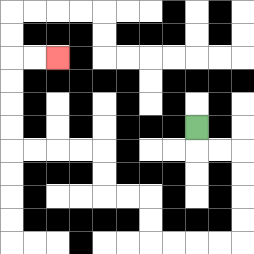{'start': '[8, 5]', 'end': '[2, 2]', 'path_directions': 'D,R,R,D,D,D,D,L,L,L,L,U,U,L,L,U,U,L,L,L,L,U,U,U,U,R,R', 'path_coordinates': '[[8, 5], [8, 6], [9, 6], [10, 6], [10, 7], [10, 8], [10, 9], [10, 10], [9, 10], [8, 10], [7, 10], [6, 10], [6, 9], [6, 8], [5, 8], [4, 8], [4, 7], [4, 6], [3, 6], [2, 6], [1, 6], [0, 6], [0, 5], [0, 4], [0, 3], [0, 2], [1, 2], [2, 2]]'}